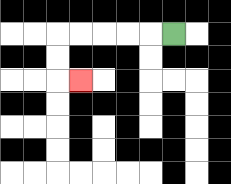{'start': '[7, 1]', 'end': '[3, 3]', 'path_directions': 'L,L,L,L,L,D,D,R', 'path_coordinates': '[[7, 1], [6, 1], [5, 1], [4, 1], [3, 1], [2, 1], [2, 2], [2, 3], [3, 3]]'}